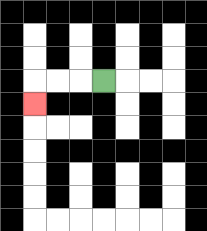{'start': '[4, 3]', 'end': '[1, 4]', 'path_directions': 'L,L,L,D', 'path_coordinates': '[[4, 3], [3, 3], [2, 3], [1, 3], [1, 4]]'}